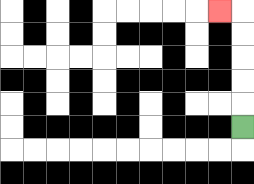{'start': '[10, 5]', 'end': '[9, 0]', 'path_directions': 'U,U,U,U,U,L', 'path_coordinates': '[[10, 5], [10, 4], [10, 3], [10, 2], [10, 1], [10, 0], [9, 0]]'}